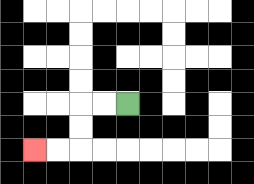{'start': '[5, 4]', 'end': '[1, 6]', 'path_directions': 'L,L,D,D,L,L', 'path_coordinates': '[[5, 4], [4, 4], [3, 4], [3, 5], [3, 6], [2, 6], [1, 6]]'}